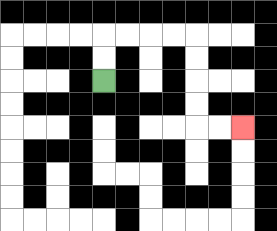{'start': '[4, 3]', 'end': '[10, 5]', 'path_directions': 'U,U,R,R,R,R,D,D,D,D,R,R', 'path_coordinates': '[[4, 3], [4, 2], [4, 1], [5, 1], [6, 1], [7, 1], [8, 1], [8, 2], [8, 3], [8, 4], [8, 5], [9, 5], [10, 5]]'}